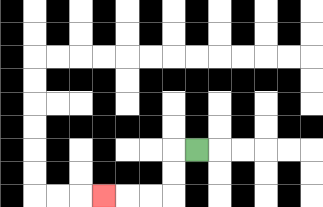{'start': '[8, 6]', 'end': '[4, 8]', 'path_directions': 'L,D,D,L,L,L', 'path_coordinates': '[[8, 6], [7, 6], [7, 7], [7, 8], [6, 8], [5, 8], [4, 8]]'}